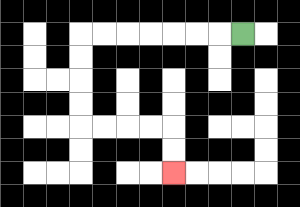{'start': '[10, 1]', 'end': '[7, 7]', 'path_directions': 'L,L,L,L,L,L,L,D,D,D,D,R,R,R,R,D,D', 'path_coordinates': '[[10, 1], [9, 1], [8, 1], [7, 1], [6, 1], [5, 1], [4, 1], [3, 1], [3, 2], [3, 3], [3, 4], [3, 5], [4, 5], [5, 5], [6, 5], [7, 5], [7, 6], [7, 7]]'}